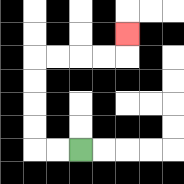{'start': '[3, 6]', 'end': '[5, 1]', 'path_directions': 'L,L,U,U,U,U,R,R,R,R,U', 'path_coordinates': '[[3, 6], [2, 6], [1, 6], [1, 5], [1, 4], [1, 3], [1, 2], [2, 2], [3, 2], [4, 2], [5, 2], [5, 1]]'}